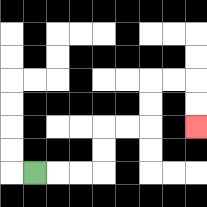{'start': '[1, 7]', 'end': '[8, 5]', 'path_directions': 'R,R,R,U,U,R,R,U,U,R,R,D,D', 'path_coordinates': '[[1, 7], [2, 7], [3, 7], [4, 7], [4, 6], [4, 5], [5, 5], [6, 5], [6, 4], [6, 3], [7, 3], [8, 3], [8, 4], [8, 5]]'}